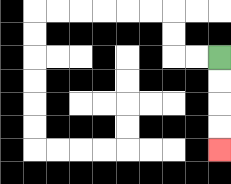{'start': '[9, 2]', 'end': '[9, 6]', 'path_directions': 'D,D,D,D', 'path_coordinates': '[[9, 2], [9, 3], [9, 4], [9, 5], [9, 6]]'}